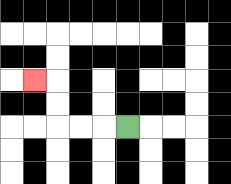{'start': '[5, 5]', 'end': '[1, 3]', 'path_directions': 'L,L,L,U,U,L', 'path_coordinates': '[[5, 5], [4, 5], [3, 5], [2, 5], [2, 4], [2, 3], [1, 3]]'}